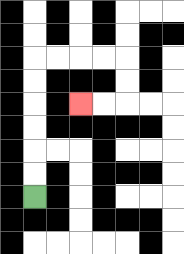{'start': '[1, 8]', 'end': '[3, 4]', 'path_directions': 'U,U,U,U,U,U,R,R,R,R,D,D,L,L', 'path_coordinates': '[[1, 8], [1, 7], [1, 6], [1, 5], [1, 4], [1, 3], [1, 2], [2, 2], [3, 2], [4, 2], [5, 2], [5, 3], [5, 4], [4, 4], [3, 4]]'}